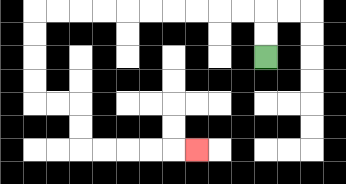{'start': '[11, 2]', 'end': '[8, 6]', 'path_directions': 'U,U,L,L,L,L,L,L,L,L,L,L,D,D,D,D,R,R,D,D,R,R,R,R,R', 'path_coordinates': '[[11, 2], [11, 1], [11, 0], [10, 0], [9, 0], [8, 0], [7, 0], [6, 0], [5, 0], [4, 0], [3, 0], [2, 0], [1, 0], [1, 1], [1, 2], [1, 3], [1, 4], [2, 4], [3, 4], [3, 5], [3, 6], [4, 6], [5, 6], [6, 6], [7, 6], [8, 6]]'}